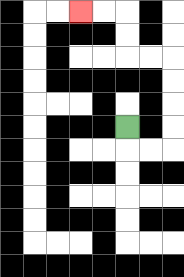{'start': '[5, 5]', 'end': '[3, 0]', 'path_directions': 'D,R,R,U,U,U,U,L,L,U,U,L,L', 'path_coordinates': '[[5, 5], [5, 6], [6, 6], [7, 6], [7, 5], [7, 4], [7, 3], [7, 2], [6, 2], [5, 2], [5, 1], [5, 0], [4, 0], [3, 0]]'}